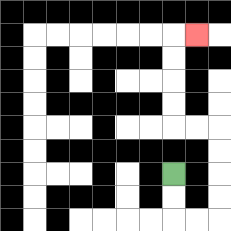{'start': '[7, 7]', 'end': '[8, 1]', 'path_directions': 'D,D,R,R,U,U,U,U,L,L,U,U,U,U,R', 'path_coordinates': '[[7, 7], [7, 8], [7, 9], [8, 9], [9, 9], [9, 8], [9, 7], [9, 6], [9, 5], [8, 5], [7, 5], [7, 4], [7, 3], [7, 2], [7, 1], [8, 1]]'}